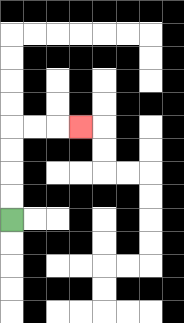{'start': '[0, 9]', 'end': '[3, 5]', 'path_directions': 'U,U,U,U,R,R,R', 'path_coordinates': '[[0, 9], [0, 8], [0, 7], [0, 6], [0, 5], [1, 5], [2, 5], [3, 5]]'}